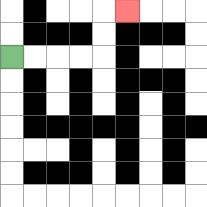{'start': '[0, 2]', 'end': '[5, 0]', 'path_directions': 'R,R,R,R,U,U,R', 'path_coordinates': '[[0, 2], [1, 2], [2, 2], [3, 2], [4, 2], [4, 1], [4, 0], [5, 0]]'}